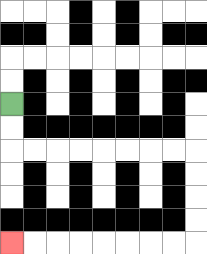{'start': '[0, 4]', 'end': '[0, 10]', 'path_directions': 'D,D,R,R,R,R,R,R,R,R,D,D,D,D,L,L,L,L,L,L,L,L', 'path_coordinates': '[[0, 4], [0, 5], [0, 6], [1, 6], [2, 6], [3, 6], [4, 6], [5, 6], [6, 6], [7, 6], [8, 6], [8, 7], [8, 8], [8, 9], [8, 10], [7, 10], [6, 10], [5, 10], [4, 10], [3, 10], [2, 10], [1, 10], [0, 10]]'}